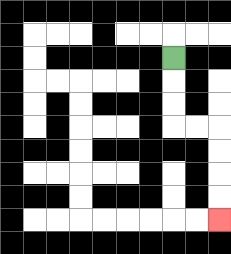{'start': '[7, 2]', 'end': '[9, 9]', 'path_directions': 'D,D,D,R,R,D,D,D,D', 'path_coordinates': '[[7, 2], [7, 3], [7, 4], [7, 5], [8, 5], [9, 5], [9, 6], [9, 7], [9, 8], [9, 9]]'}